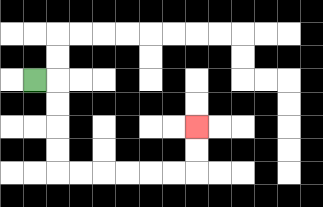{'start': '[1, 3]', 'end': '[8, 5]', 'path_directions': 'R,D,D,D,D,R,R,R,R,R,R,U,U', 'path_coordinates': '[[1, 3], [2, 3], [2, 4], [2, 5], [2, 6], [2, 7], [3, 7], [4, 7], [5, 7], [6, 7], [7, 7], [8, 7], [8, 6], [8, 5]]'}